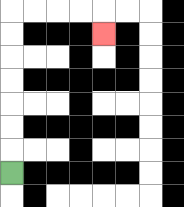{'start': '[0, 7]', 'end': '[4, 1]', 'path_directions': 'U,U,U,U,U,U,U,R,R,R,R,D', 'path_coordinates': '[[0, 7], [0, 6], [0, 5], [0, 4], [0, 3], [0, 2], [0, 1], [0, 0], [1, 0], [2, 0], [3, 0], [4, 0], [4, 1]]'}